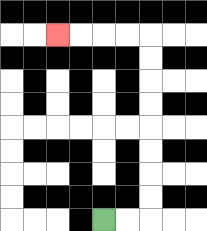{'start': '[4, 9]', 'end': '[2, 1]', 'path_directions': 'R,R,U,U,U,U,U,U,U,U,L,L,L,L', 'path_coordinates': '[[4, 9], [5, 9], [6, 9], [6, 8], [6, 7], [6, 6], [6, 5], [6, 4], [6, 3], [6, 2], [6, 1], [5, 1], [4, 1], [3, 1], [2, 1]]'}